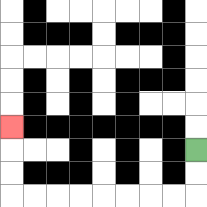{'start': '[8, 6]', 'end': '[0, 5]', 'path_directions': 'D,D,L,L,L,L,L,L,L,L,U,U,U', 'path_coordinates': '[[8, 6], [8, 7], [8, 8], [7, 8], [6, 8], [5, 8], [4, 8], [3, 8], [2, 8], [1, 8], [0, 8], [0, 7], [0, 6], [0, 5]]'}